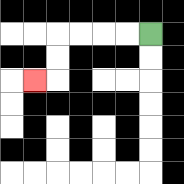{'start': '[6, 1]', 'end': '[1, 3]', 'path_directions': 'L,L,L,L,D,D,L', 'path_coordinates': '[[6, 1], [5, 1], [4, 1], [3, 1], [2, 1], [2, 2], [2, 3], [1, 3]]'}